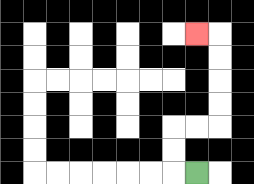{'start': '[8, 7]', 'end': '[8, 1]', 'path_directions': 'L,U,U,R,R,U,U,U,U,L', 'path_coordinates': '[[8, 7], [7, 7], [7, 6], [7, 5], [8, 5], [9, 5], [9, 4], [9, 3], [9, 2], [9, 1], [8, 1]]'}